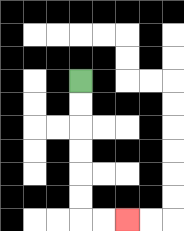{'start': '[3, 3]', 'end': '[5, 9]', 'path_directions': 'D,D,D,D,D,D,R,R', 'path_coordinates': '[[3, 3], [3, 4], [3, 5], [3, 6], [3, 7], [3, 8], [3, 9], [4, 9], [5, 9]]'}